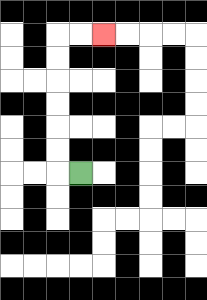{'start': '[3, 7]', 'end': '[4, 1]', 'path_directions': 'L,U,U,U,U,U,U,R,R', 'path_coordinates': '[[3, 7], [2, 7], [2, 6], [2, 5], [2, 4], [2, 3], [2, 2], [2, 1], [3, 1], [4, 1]]'}